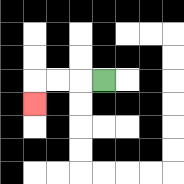{'start': '[4, 3]', 'end': '[1, 4]', 'path_directions': 'L,L,L,D', 'path_coordinates': '[[4, 3], [3, 3], [2, 3], [1, 3], [1, 4]]'}